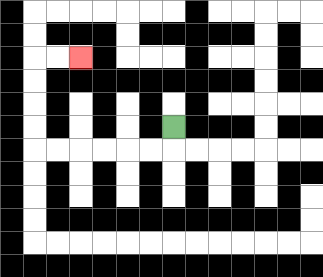{'start': '[7, 5]', 'end': '[3, 2]', 'path_directions': 'D,L,L,L,L,L,L,U,U,U,U,R,R', 'path_coordinates': '[[7, 5], [7, 6], [6, 6], [5, 6], [4, 6], [3, 6], [2, 6], [1, 6], [1, 5], [1, 4], [1, 3], [1, 2], [2, 2], [3, 2]]'}